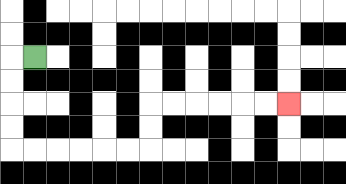{'start': '[1, 2]', 'end': '[12, 4]', 'path_directions': 'L,D,D,D,D,R,R,R,R,R,R,U,U,R,R,R,R,R,R', 'path_coordinates': '[[1, 2], [0, 2], [0, 3], [0, 4], [0, 5], [0, 6], [1, 6], [2, 6], [3, 6], [4, 6], [5, 6], [6, 6], [6, 5], [6, 4], [7, 4], [8, 4], [9, 4], [10, 4], [11, 4], [12, 4]]'}